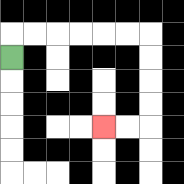{'start': '[0, 2]', 'end': '[4, 5]', 'path_directions': 'U,R,R,R,R,R,R,D,D,D,D,L,L', 'path_coordinates': '[[0, 2], [0, 1], [1, 1], [2, 1], [3, 1], [4, 1], [5, 1], [6, 1], [6, 2], [6, 3], [6, 4], [6, 5], [5, 5], [4, 5]]'}